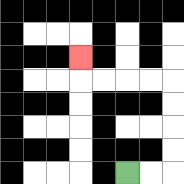{'start': '[5, 7]', 'end': '[3, 2]', 'path_directions': 'R,R,U,U,U,U,L,L,L,L,U', 'path_coordinates': '[[5, 7], [6, 7], [7, 7], [7, 6], [7, 5], [7, 4], [7, 3], [6, 3], [5, 3], [4, 3], [3, 3], [3, 2]]'}